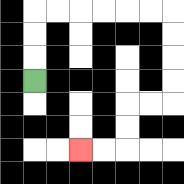{'start': '[1, 3]', 'end': '[3, 6]', 'path_directions': 'U,U,U,R,R,R,R,R,R,D,D,D,D,L,L,D,D,L,L', 'path_coordinates': '[[1, 3], [1, 2], [1, 1], [1, 0], [2, 0], [3, 0], [4, 0], [5, 0], [6, 0], [7, 0], [7, 1], [7, 2], [7, 3], [7, 4], [6, 4], [5, 4], [5, 5], [5, 6], [4, 6], [3, 6]]'}